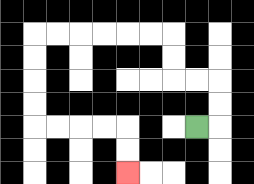{'start': '[8, 5]', 'end': '[5, 7]', 'path_directions': 'R,U,U,L,L,U,U,L,L,L,L,L,L,D,D,D,D,R,R,R,R,D,D', 'path_coordinates': '[[8, 5], [9, 5], [9, 4], [9, 3], [8, 3], [7, 3], [7, 2], [7, 1], [6, 1], [5, 1], [4, 1], [3, 1], [2, 1], [1, 1], [1, 2], [1, 3], [1, 4], [1, 5], [2, 5], [3, 5], [4, 5], [5, 5], [5, 6], [5, 7]]'}